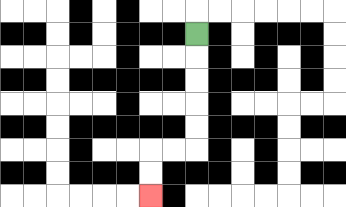{'start': '[8, 1]', 'end': '[6, 8]', 'path_directions': 'D,D,D,D,D,L,L,D,D', 'path_coordinates': '[[8, 1], [8, 2], [8, 3], [8, 4], [8, 5], [8, 6], [7, 6], [6, 6], [6, 7], [6, 8]]'}